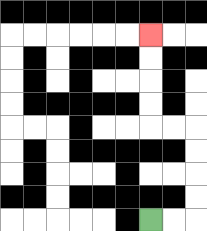{'start': '[6, 9]', 'end': '[6, 1]', 'path_directions': 'R,R,U,U,U,U,L,L,U,U,U,U', 'path_coordinates': '[[6, 9], [7, 9], [8, 9], [8, 8], [8, 7], [8, 6], [8, 5], [7, 5], [6, 5], [6, 4], [6, 3], [6, 2], [6, 1]]'}